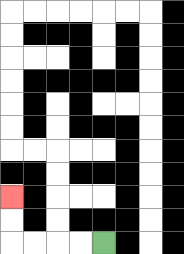{'start': '[4, 10]', 'end': '[0, 8]', 'path_directions': 'L,L,L,L,U,U', 'path_coordinates': '[[4, 10], [3, 10], [2, 10], [1, 10], [0, 10], [0, 9], [0, 8]]'}